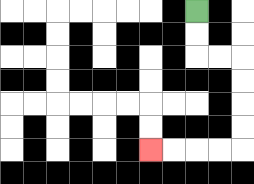{'start': '[8, 0]', 'end': '[6, 6]', 'path_directions': 'D,D,R,R,D,D,D,D,L,L,L,L', 'path_coordinates': '[[8, 0], [8, 1], [8, 2], [9, 2], [10, 2], [10, 3], [10, 4], [10, 5], [10, 6], [9, 6], [8, 6], [7, 6], [6, 6]]'}